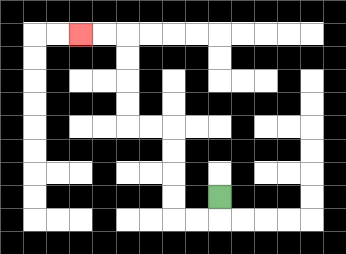{'start': '[9, 8]', 'end': '[3, 1]', 'path_directions': 'D,L,L,U,U,U,U,L,L,U,U,U,U,L,L', 'path_coordinates': '[[9, 8], [9, 9], [8, 9], [7, 9], [7, 8], [7, 7], [7, 6], [7, 5], [6, 5], [5, 5], [5, 4], [5, 3], [5, 2], [5, 1], [4, 1], [3, 1]]'}